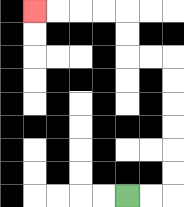{'start': '[5, 8]', 'end': '[1, 0]', 'path_directions': 'R,R,U,U,U,U,U,U,L,L,U,U,L,L,L,L', 'path_coordinates': '[[5, 8], [6, 8], [7, 8], [7, 7], [7, 6], [7, 5], [7, 4], [7, 3], [7, 2], [6, 2], [5, 2], [5, 1], [5, 0], [4, 0], [3, 0], [2, 0], [1, 0]]'}